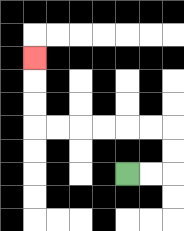{'start': '[5, 7]', 'end': '[1, 2]', 'path_directions': 'R,R,U,U,L,L,L,L,L,L,U,U,U', 'path_coordinates': '[[5, 7], [6, 7], [7, 7], [7, 6], [7, 5], [6, 5], [5, 5], [4, 5], [3, 5], [2, 5], [1, 5], [1, 4], [1, 3], [1, 2]]'}